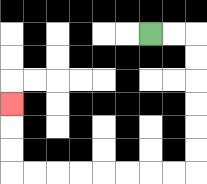{'start': '[6, 1]', 'end': '[0, 4]', 'path_directions': 'R,R,D,D,D,D,D,D,L,L,L,L,L,L,L,L,U,U,U', 'path_coordinates': '[[6, 1], [7, 1], [8, 1], [8, 2], [8, 3], [8, 4], [8, 5], [8, 6], [8, 7], [7, 7], [6, 7], [5, 7], [4, 7], [3, 7], [2, 7], [1, 7], [0, 7], [0, 6], [0, 5], [0, 4]]'}